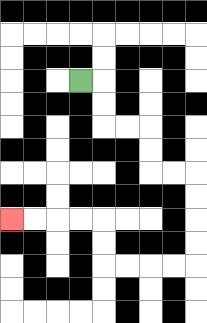{'start': '[3, 3]', 'end': '[0, 9]', 'path_directions': 'R,D,D,R,R,D,D,R,R,D,D,D,D,L,L,L,L,U,U,L,L,L,L', 'path_coordinates': '[[3, 3], [4, 3], [4, 4], [4, 5], [5, 5], [6, 5], [6, 6], [6, 7], [7, 7], [8, 7], [8, 8], [8, 9], [8, 10], [8, 11], [7, 11], [6, 11], [5, 11], [4, 11], [4, 10], [4, 9], [3, 9], [2, 9], [1, 9], [0, 9]]'}